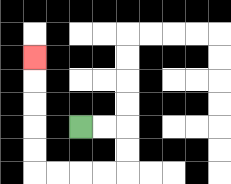{'start': '[3, 5]', 'end': '[1, 2]', 'path_directions': 'R,R,D,D,L,L,L,L,U,U,U,U,U', 'path_coordinates': '[[3, 5], [4, 5], [5, 5], [5, 6], [5, 7], [4, 7], [3, 7], [2, 7], [1, 7], [1, 6], [1, 5], [1, 4], [1, 3], [1, 2]]'}